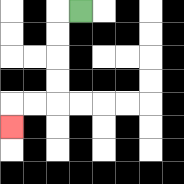{'start': '[3, 0]', 'end': '[0, 5]', 'path_directions': 'L,D,D,D,D,L,L,D', 'path_coordinates': '[[3, 0], [2, 0], [2, 1], [2, 2], [2, 3], [2, 4], [1, 4], [0, 4], [0, 5]]'}